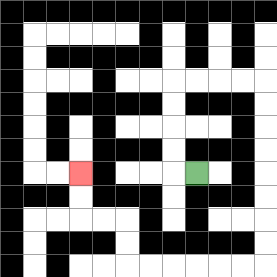{'start': '[8, 7]', 'end': '[3, 7]', 'path_directions': 'L,U,U,U,U,R,R,R,R,D,D,D,D,D,D,D,D,L,L,L,L,L,L,U,U,L,L,U,U', 'path_coordinates': '[[8, 7], [7, 7], [7, 6], [7, 5], [7, 4], [7, 3], [8, 3], [9, 3], [10, 3], [11, 3], [11, 4], [11, 5], [11, 6], [11, 7], [11, 8], [11, 9], [11, 10], [11, 11], [10, 11], [9, 11], [8, 11], [7, 11], [6, 11], [5, 11], [5, 10], [5, 9], [4, 9], [3, 9], [3, 8], [3, 7]]'}